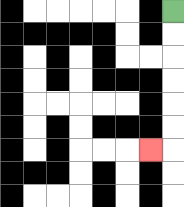{'start': '[7, 0]', 'end': '[6, 6]', 'path_directions': 'D,D,D,D,D,D,L', 'path_coordinates': '[[7, 0], [7, 1], [7, 2], [7, 3], [7, 4], [7, 5], [7, 6], [6, 6]]'}